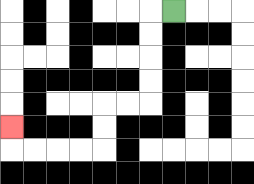{'start': '[7, 0]', 'end': '[0, 5]', 'path_directions': 'L,D,D,D,D,L,L,D,D,L,L,L,L,U', 'path_coordinates': '[[7, 0], [6, 0], [6, 1], [6, 2], [6, 3], [6, 4], [5, 4], [4, 4], [4, 5], [4, 6], [3, 6], [2, 6], [1, 6], [0, 6], [0, 5]]'}